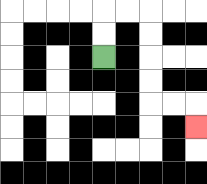{'start': '[4, 2]', 'end': '[8, 5]', 'path_directions': 'U,U,R,R,D,D,D,D,R,R,D', 'path_coordinates': '[[4, 2], [4, 1], [4, 0], [5, 0], [6, 0], [6, 1], [6, 2], [6, 3], [6, 4], [7, 4], [8, 4], [8, 5]]'}